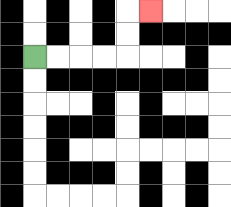{'start': '[1, 2]', 'end': '[6, 0]', 'path_directions': 'R,R,R,R,U,U,R', 'path_coordinates': '[[1, 2], [2, 2], [3, 2], [4, 2], [5, 2], [5, 1], [5, 0], [6, 0]]'}